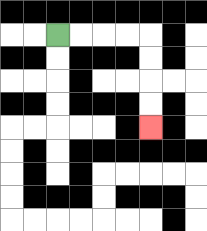{'start': '[2, 1]', 'end': '[6, 5]', 'path_directions': 'R,R,R,R,D,D,D,D', 'path_coordinates': '[[2, 1], [3, 1], [4, 1], [5, 1], [6, 1], [6, 2], [6, 3], [6, 4], [6, 5]]'}